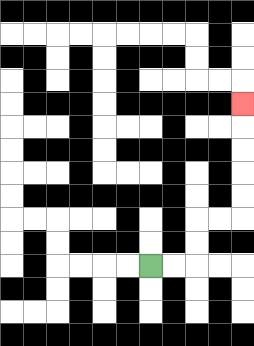{'start': '[6, 11]', 'end': '[10, 4]', 'path_directions': 'R,R,U,U,R,R,U,U,U,U,U', 'path_coordinates': '[[6, 11], [7, 11], [8, 11], [8, 10], [8, 9], [9, 9], [10, 9], [10, 8], [10, 7], [10, 6], [10, 5], [10, 4]]'}